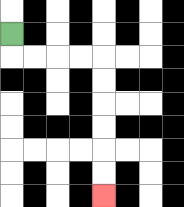{'start': '[0, 1]', 'end': '[4, 8]', 'path_directions': 'D,R,R,R,R,D,D,D,D,D,D', 'path_coordinates': '[[0, 1], [0, 2], [1, 2], [2, 2], [3, 2], [4, 2], [4, 3], [4, 4], [4, 5], [4, 6], [4, 7], [4, 8]]'}